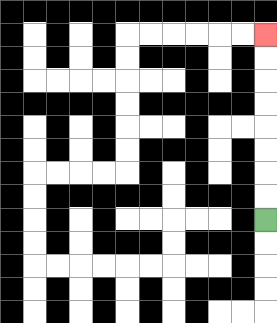{'start': '[11, 9]', 'end': '[11, 1]', 'path_directions': 'U,U,U,U,U,U,U,U', 'path_coordinates': '[[11, 9], [11, 8], [11, 7], [11, 6], [11, 5], [11, 4], [11, 3], [11, 2], [11, 1]]'}